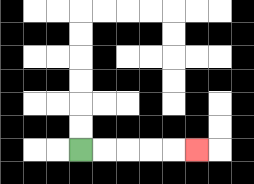{'start': '[3, 6]', 'end': '[8, 6]', 'path_directions': 'R,R,R,R,R', 'path_coordinates': '[[3, 6], [4, 6], [5, 6], [6, 6], [7, 6], [8, 6]]'}